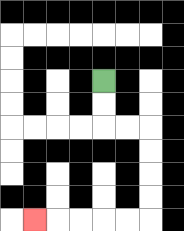{'start': '[4, 3]', 'end': '[1, 9]', 'path_directions': 'D,D,R,R,D,D,D,D,L,L,L,L,L', 'path_coordinates': '[[4, 3], [4, 4], [4, 5], [5, 5], [6, 5], [6, 6], [6, 7], [6, 8], [6, 9], [5, 9], [4, 9], [3, 9], [2, 9], [1, 9]]'}